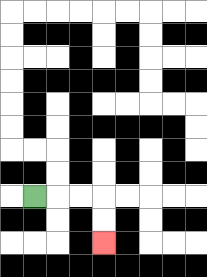{'start': '[1, 8]', 'end': '[4, 10]', 'path_directions': 'R,R,R,D,D', 'path_coordinates': '[[1, 8], [2, 8], [3, 8], [4, 8], [4, 9], [4, 10]]'}